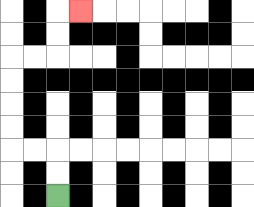{'start': '[2, 8]', 'end': '[3, 0]', 'path_directions': 'U,U,L,L,U,U,U,U,R,R,U,U,R', 'path_coordinates': '[[2, 8], [2, 7], [2, 6], [1, 6], [0, 6], [0, 5], [0, 4], [0, 3], [0, 2], [1, 2], [2, 2], [2, 1], [2, 0], [3, 0]]'}